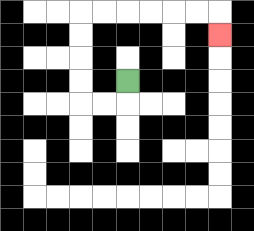{'start': '[5, 3]', 'end': '[9, 1]', 'path_directions': 'D,L,L,U,U,U,U,R,R,R,R,R,R,D', 'path_coordinates': '[[5, 3], [5, 4], [4, 4], [3, 4], [3, 3], [3, 2], [3, 1], [3, 0], [4, 0], [5, 0], [6, 0], [7, 0], [8, 0], [9, 0], [9, 1]]'}